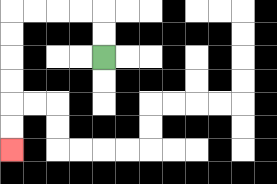{'start': '[4, 2]', 'end': '[0, 6]', 'path_directions': 'U,U,L,L,L,L,D,D,D,D,D,D', 'path_coordinates': '[[4, 2], [4, 1], [4, 0], [3, 0], [2, 0], [1, 0], [0, 0], [0, 1], [0, 2], [0, 3], [0, 4], [0, 5], [0, 6]]'}